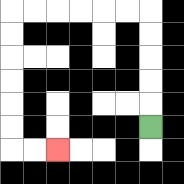{'start': '[6, 5]', 'end': '[2, 6]', 'path_directions': 'U,U,U,U,U,L,L,L,L,L,L,D,D,D,D,D,D,R,R', 'path_coordinates': '[[6, 5], [6, 4], [6, 3], [6, 2], [6, 1], [6, 0], [5, 0], [4, 0], [3, 0], [2, 0], [1, 0], [0, 0], [0, 1], [0, 2], [0, 3], [0, 4], [0, 5], [0, 6], [1, 6], [2, 6]]'}